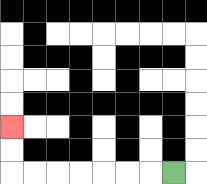{'start': '[7, 7]', 'end': '[0, 5]', 'path_directions': 'L,L,L,L,L,L,L,U,U', 'path_coordinates': '[[7, 7], [6, 7], [5, 7], [4, 7], [3, 7], [2, 7], [1, 7], [0, 7], [0, 6], [0, 5]]'}